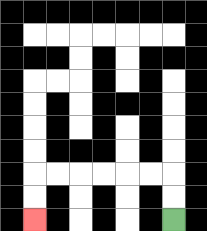{'start': '[7, 9]', 'end': '[1, 9]', 'path_directions': 'U,U,L,L,L,L,L,L,D,D', 'path_coordinates': '[[7, 9], [7, 8], [7, 7], [6, 7], [5, 7], [4, 7], [3, 7], [2, 7], [1, 7], [1, 8], [1, 9]]'}